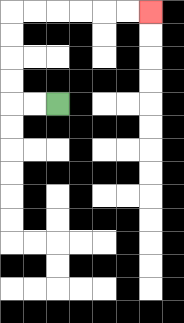{'start': '[2, 4]', 'end': '[6, 0]', 'path_directions': 'L,L,U,U,U,U,R,R,R,R,R,R', 'path_coordinates': '[[2, 4], [1, 4], [0, 4], [0, 3], [0, 2], [0, 1], [0, 0], [1, 0], [2, 0], [3, 0], [4, 0], [5, 0], [6, 0]]'}